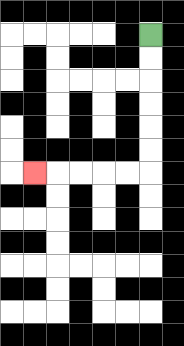{'start': '[6, 1]', 'end': '[1, 7]', 'path_directions': 'D,D,D,D,D,D,L,L,L,L,L', 'path_coordinates': '[[6, 1], [6, 2], [6, 3], [6, 4], [6, 5], [6, 6], [6, 7], [5, 7], [4, 7], [3, 7], [2, 7], [1, 7]]'}